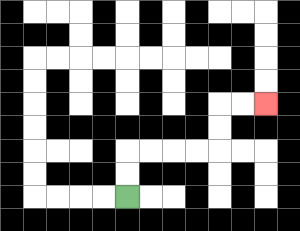{'start': '[5, 8]', 'end': '[11, 4]', 'path_directions': 'U,U,R,R,R,R,U,U,R,R', 'path_coordinates': '[[5, 8], [5, 7], [5, 6], [6, 6], [7, 6], [8, 6], [9, 6], [9, 5], [9, 4], [10, 4], [11, 4]]'}